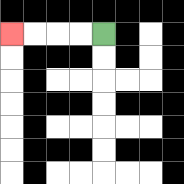{'start': '[4, 1]', 'end': '[0, 1]', 'path_directions': 'L,L,L,L', 'path_coordinates': '[[4, 1], [3, 1], [2, 1], [1, 1], [0, 1]]'}